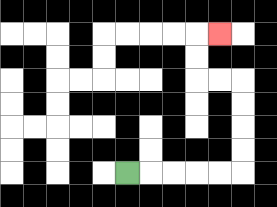{'start': '[5, 7]', 'end': '[9, 1]', 'path_directions': 'R,R,R,R,R,U,U,U,U,L,L,U,U,R', 'path_coordinates': '[[5, 7], [6, 7], [7, 7], [8, 7], [9, 7], [10, 7], [10, 6], [10, 5], [10, 4], [10, 3], [9, 3], [8, 3], [8, 2], [8, 1], [9, 1]]'}